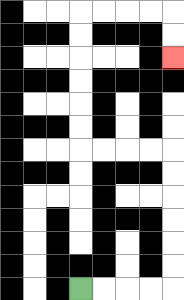{'start': '[3, 12]', 'end': '[7, 2]', 'path_directions': 'R,R,R,R,U,U,U,U,U,U,L,L,L,L,U,U,U,U,U,U,R,R,R,R,D,D', 'path_coordinates': '[[3, 12], [4, 12], [5, 12], [6, 12], [7, 12], [7, 11], [7, 10], [7, 9], [7, 8], [7, 7], [7, 6], [6, 6], [5, 6], [4, 6], [3, 6], [3, 5], [3, 4], [3, 3], [3, 2], [3, 1], [3, 0], [4, 0], [5, 0], [6, 0], [7, 0], [7, 1], [7, 2]]'}